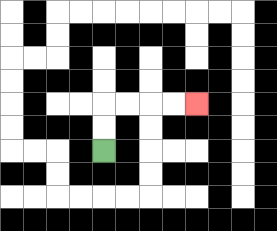{'start': '[4, 6]', 'end': '[8, 4]', 'path_directions': 'U,U,R,R,R,R', 'path_coordinates': '[[4, 6], [4, 5], [4, 4], [5, 4], [6, 4], [7, 4], [8, 4]]'}